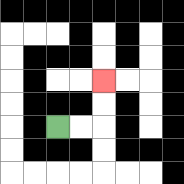{'start': '[2, 5]', 'end': '[4, 3]', 'path_directions': 'R,R,U,U', 'path_coordinates': '[[2, 5], [3, 5], [4, 5], [4, 4], [4, 3]]'}